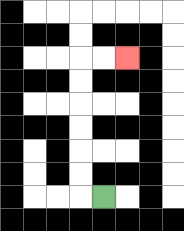{'start': '[4, 8]', 'end': '[5, 2]', 'path_directions': 'L,U,U,U,U,U,U,R,R', 'path_coordinates': '[[4, 8], [3, 8], [3, 7], [3, 6], [3, 5], [3, 4], [3, 3], [3, 2], [4, 2], [5, 2]]'}